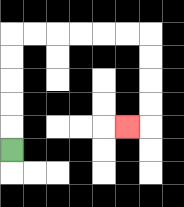{'start': '[0, 6]', 'end': '[5, 5]', 'path_directions': 'U,U,U,U,U,R,R,R,R,R,R,D,D,D,D,L', 'path_coordinates': '[[0, 6], [0, 5], [0, 4], [0, 3], [0, 2], [0, 1], [1, 1], [2, 1], [3, 1], [4, 1], [5, 1], [6, 1], [6, 2], [6, 3], [6, 4], [6, 5], [5, 5]]'}